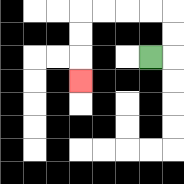{'start': '[6, 2]', 'end': '[3, 3]', 'path_directions': 'R,U,U,L,L,L,L,D,D,D', 'path_coordinates': '[[6, 2], [7, 2], [7, 1], [7, 0], [6, 0], [5, 0], [4, 0], [3, 0], [3, 1], [3, 2], [3, 3]]'}